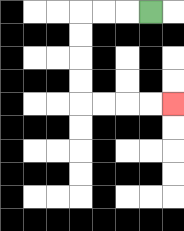{'start': '[6, 0]', 'end': '[7, 4]', 'path_directions': 'L,L,L,D,D,D,D,R,R,R,R', 'path_coordinates': '[[6, 0], [5, 0], [4, 0], [3, 0], [3, 1], [3, 2], [3, 3], [3, 4], [4, 4], [5, 4], [6, 4], [7, 4]]'}